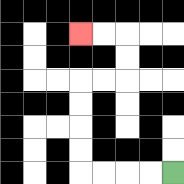{'start': '[7, 7]', 'end': '[3, 1]', 'path_directions': 'L,L,L,L,U,U,U,U,R,R,U,U,L,L', 'path_coordinates': '[[7, 7], [6, 7], [5, 7], [4, 7], [3, 7], [3, 6], [3, 5], [3, 4], [3, 3], [4, 3], [5, 3], [5, 2], [5, 1], [4, 1], [3, 1]]'}